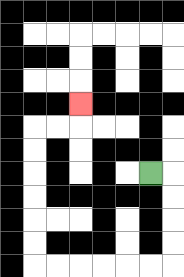{'start': '[6, 7]', 'end': '[3, 4]', 'path_directions': 'R,D,D,D,D,L,L,L,L,L,L,U,U,U,U,U,U,R,R,U', 'path_coordinates': '[[6, 7], [7, 7], [7, 8], [7, 9], [7, 10], [7, 11], [6, 11], [5, 11], [4, 11], [3, 11], [2, 11], [1, 11], [1, 10], [1, 9], [1, 8], [1, 7], [1, 6], [1, 5], [2, 5], [3, 5], [3, 4]]'}